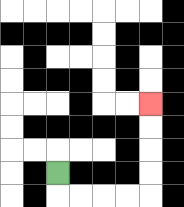{'start': '[2, 7]', 'end': '[6, 4]', 'path_directions': 'D,R,R,R,R,U,U,U,U', 'path_coordinates': '[[2, 7], [2, 8], [3, 8], [4, 8], [5, 8], [6, 8], [6, 7], [6, 6], [6, 5], [6, 4]]'}